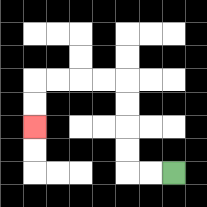{'start': '[7, 7]', 'end': '[1, 5]', 'path_directions': 'L,L,U,U,U,U,L,L,L,L,D,D', 'path_coordinates': '[[7, 7], [6, 7], [5, 7], [5, 6], [5, 5], [5, 4], [5, 3], [4, 3], [3, 3], [2, 3], [1, 3], [1, 4], [1, 5]]'}